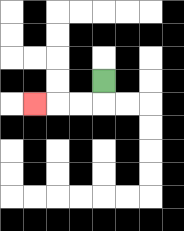{'start': '[4, 3]', 'end': '[1, 4]', 'path_directions': 'D,L,L,L', 'path_coordinates': '[[4, 3], [4, 4], [3, 4], [2, 4], [1, 4]]'}